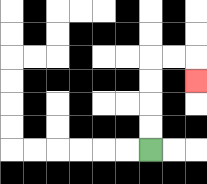{'start': '[6, 6]', 'end': '[8, 3]', 'path_directions': 'U,U,U,U,R,R,D', 'path_coordinates': '[[6, 6], [6, 5], [6, 4], [6, 3], [6, 2], [7, 2], [8, 2], [8, 3]]'}